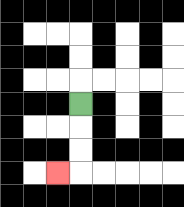{'start': '[3, 4]', 'end': '[2, 7]', 'path_directions': 'D,D,D,L', 'path_coordinates': '[[3, 4], [3, 5], [3, 6], [3, 7], [2, 7]]'}